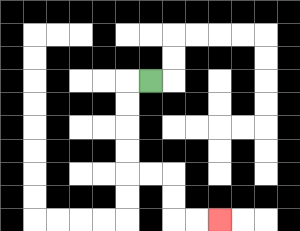{'start': '[6, 3]', 'end': '[9, 9]', 'path_directions': 'L,D,D,D,D,R,R,D,D,R,R', 'path_coordinates': '[[6, 3], [5, 3], [5, 4], [5, 5], [5, 6], [5, 7], [6, 7], [7, 7], [7, 8], [7, 9], [8, 9], [9, 9]]'}